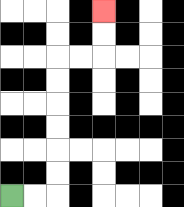{'start': '[0, 8]', 'end': '[4, 0]', 'path_directions': 'R,R,U,U,U,U,U,U,R,R,U,U', 'path_coordinates': '[[0, 8], [1, 8], [2, 8], [2, 7], [2, 6], [2, 5], [2, 4], [2, 3], [2, 2], [3, 2], [4, 2], [4, 1], [4, 0]]'}